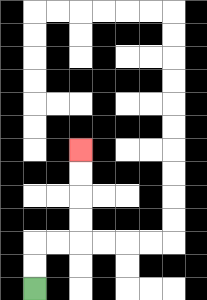{'start': '[1, 12]', 'end': '[3, 6]', 'path_directions': 'U,U,R,R,U,U,U,U', 'path_coordinates': '[[1, 12], [1, 11], [1, 10], [2, 10], [3, 10], [3, 9], [3, 8], [3, 7], [3, 6]]'}